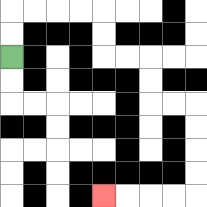{'start': '[0, 2]', 'end': '[4, 8]', 'path_directions': 'U,U,R,R,R,R,D,D,R,R,D,D,R,R,D,D,D,D,L,L,L,L', 'path_coordinates': '[[0, 2], [0, 1], [0, 0], [1, 0], [2, 0], [3, 0], [4, 0], [4, 1], [4, 2], [5, 2], [6, 2], [6, 3], [6, 4], [7, 4], [8, 4], [8, 5], [8, 6], [8, 7], [8, 8], [7, 8], [6, 8], [5, 8], [4, 8]]'}